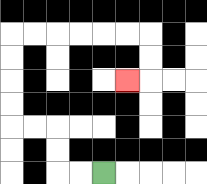{'start': '[4, 7]', 'end': '[5, 3]', 'path_directions': 'L,L,U,U,L,L,U,U,U,U,R,R,R,R,R,R,D,D,L', 'path_coordinates': '[[4, 7], [3, 7], [2, 7], [2, 6], [2, 5], [1, 5], [0, 5], [0, 4], [0, 3], [0, 2], [0, 1], [1, 1], [2, 1], [3, 1], [4, 1], [5, 1], [6, 1], [6, 2], [6, 3], [5, 3]]'}